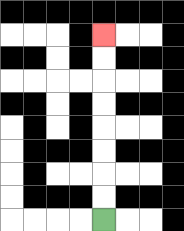{'start': '[4, 9]', 'end': '[4, 1]', 'path_directions': 'U,U,U,U,U,U,U,U', 'path_coordinates': '[[4, 9], [4, 8], [4, 7], [4, 6], [4, 5], [4, 4], [4, 3], [4, 2], [4, 1]]'}